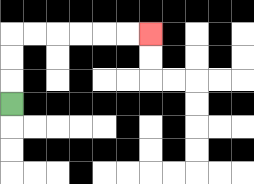{'start': '[0, 4]', 'end': '[6, 1]', 'path_directions': 'U,U,U,R,R,R,R,R,R', 'path_coordinates': '[[0, 4], [0, 3], [0, 2], [0, 1], [1, 1], [2, 1], [3, 1], [4, 1], [5, 1], [6, 1]]'}